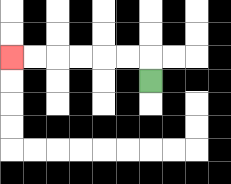{'start': '[6, 3]', 'end': '[0, 2]', 'path_directions': 'U,L,L,L,L,L,L', 'path_coordinates': '[[6, 3], [6, 2], [5, 2], [4, 2], [3, 2], [2, 2], [1, 2], [0, 2]]'}